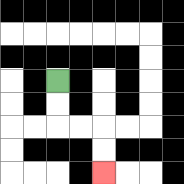{'start': '[2, 3]', 'end': '[4, 7]', 'path_directions': 'D,D,R,R,D,D', 'path_coordinates': '[[2, 3], [2, 4], [2, 5], [3, 5], [4, 5], [4, 6], [4, 7]]'}